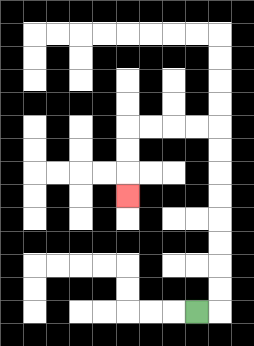{'start': '[8, 13]', 'end': '[5, 8]', 'path_directions': 'R,U,U,U,U,U,U,U,U,L,L,L,L,D,D,D', 'path_coordinates': '[[8, 13], [9, 13], [9, 12], [9, 11], [9, 10], [9, 9], [9, 8], [9, 7], [9, 6], [9, 5], [8, 5], [7, 5], [6, 5], [5, 5], [5, 6], [5, 7], [5, 8]]'}